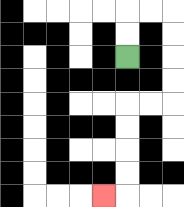{'start': '[5, 2]', 'end': '[4, 8]', 'path_directions': 'U,U,R,R,D,D,D,D,L,L,D,D,D,D,L', 'path_coordinates': '[[5, 2], [5, 1], [5, 0], [6, 0], [7, 0], [7, 1], [7, 2], [7, 3], [7, 4], [6, 4], [5, 4], [5, 5], [5, 6], [5, 7], [5, 8], [4, 8]]'}